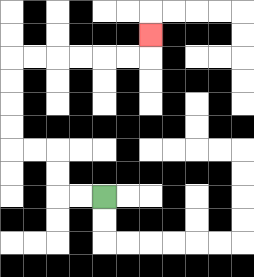{'start': '[4, 8]', 'end': '[6, 1]', 'path_directions': 'L,L,U,U,L,L,U,U,U,U,R,R,R,R,R,R,U', 'path_coordinates': '[[4, 8], [3, 8], [2, 8], [2, 7], [2, 6], [1, 6], [0, 6], [0, 5], [0, 4], [0, 3], [0, 2], [1, 2], [2, 2], [3, 2], [4, 2], [5, 2], [6, 2], [6, 1]]'}